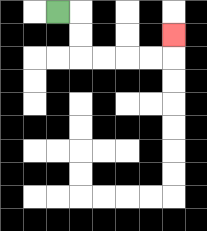{'start': '[2, 0]', 'end': '[7, 1]', 'path_directions': 'R,D,D,R,R,R,R,U', 'path_coordinates': '[[2, 0], [3, 0], [3, 1], [3, 2], [4, 2], [5, 2], [6, 2], [7, 2], [7, 1]]'}